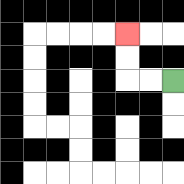{'start': '[7, 3]', 'end': '[5, 1]', 'path_directions': 'L,L,U,U', 'path_coordinates': '[[7, 3], [6, 3], [5, 3], [5, 2], [5, 1]]'}